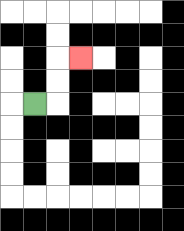{'start': '[1, 4]', 'end': '[3, 2]', 'path_directions': 'R,U,U,R', 'path_coordinates': '[[1, 4], [2, 4], [2, 3], [2, 2], [3, 2]]'}